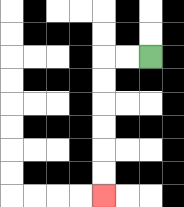{'start': '[6, 2]', 'end': '[4, 8]', 'path_directions': 'L,L,D,D,D,D,D,D', 'path_coordinates': '[[6, 2], [5, 2], [4, 2], [4, 3], [4, 4], [4, 5], [4, 6], [4, 7], [4, 8]]'}